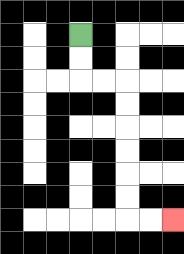{'start': '[3, 1]', 'end': '[7, 9]', 'path_directions': 'D,D,R,R,D,D,D,D,D,D,R,R', 'path_coordinates': '[[3, 1], [3, 2], [3, 3], [4, 3], [5, 3], [5, 4], [5, 5], [5, 6], [5, 7], [5, 8], [5, 9], [6, 9], [7, 9]]'}